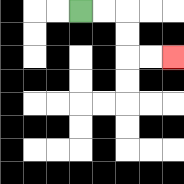{'start': '[3, 0]', 'end': '[7, 2]', 'path_directions': 'R,R,D,D,R,R', 'path_coordinates': '[[3, 0], [4, 0], [5, 0], [5, 1], [5, 2], [6, 2], [7, 2]]'}